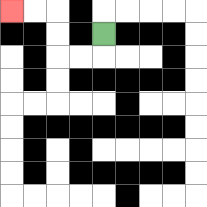{'start': '[4, 1]', 'end': '[0, 0]', 'path_directions': 'D,L,L,U,U,L,L', 'path_coordinates': '[[4, 1], [4, 2], [3, 2], [2, 2], [2, 1], [2, 0], [1, 0], [0, 0]]'}